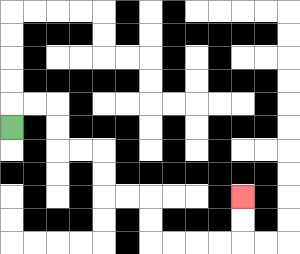{'start': '[0, 5]', 'end': '[10, 8]', 'path_directions': 'U,R,R,D,D,R,R,D,D,R,R,D,D,R,R,R,R,U,U', 'path_coordinates': '[[0, 5], [0, 4], [1, 4], [2, 4], [2, 5], [2, 6], [3, 6], [4, 6], [4, 7], [4, 8], [5, 8], [6, 8], [6, 9], [6, 10], [7, 10], [8, 10], [9, 10], [10, 10], [10, 9], [10, 8]]'}